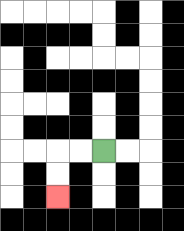{'start': '[4, 6]', 'end': '[2, 8]', 'path_directions': 'L,L,D,D', 'path_coordinates': '[[4, 6], [3, 6], [2, 6], [2, 7], [2, 8]]'}